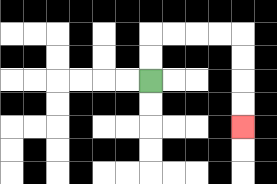{'start': '[6, 3]', 'end': '[10, 5]', 'path_directions': 'U,U,R,R,R,R,D,D,D,D', 'path_coordinates': '[[6, 3], [6, 2], [6, 1], [7, 1], [8, 1], [9, 1], [10, 1], [10, 2], [10, 3], [10, 4], [10, 5]]'}